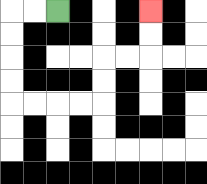{'start': '[2, 0]', 'end': '[6, 0]', 'path_directions': 'L,L,D,D,D,D,R,R,R,R,U,U,R,R,U,U', 'path_coordinates': '[[2, 0], [1, 0], [0, 0], [0, 1], [0, 2], [0, 3], [0, 4], [1, 4], [2, 4], [3, 4], [4, 4], [4, 3], [4, 2], [5, 2], [6, 2], [6, 1], [6, 0]]'}